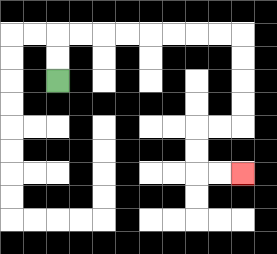{'start': '[2, 3]', 'end': '[10, 7]', 'path_directions': 'U,U,R,R,R,R,R,R,R,R,D,D,D,D,L,L,D,D,R,R', 'path_coordinates': '[[2, 3], [2, 2], [2, 1], [3, 1], [4, 1], [5, 1], [6, 1], [7, 1], [8, 1], [9, 1], [10, 1], [10, 2], [10, 3], [10, 4], [10, 5], [9, 5], [8, 5], [8, 6], [8, 7], [9, 7], [10, 7]]'}